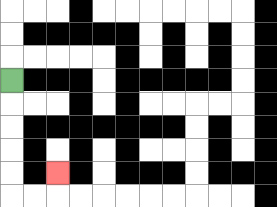{'start': '[0, 3]', 'end': '[2, 7]', 'path_directions': 'D,D,D,D,D,R,R,U', 'path_coordinates': '[[0, 3], [0, 4], [0, 5], [0, 6], [0, 7], [0, 8], [1, 8], [2, 8], [2, 7]]'}